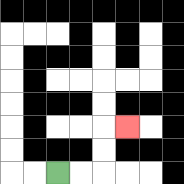{'start': '[2, 7]', 'end': '[5, 5]', 'path_directions': 'R,R,U,U,R', 'path_coordinates': '[[2, 7], [3, 7], [4, 7], [4, 6], [4, 5], [5, 5]]'}